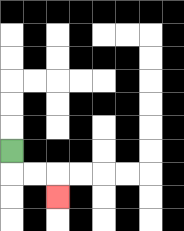{'start': '[0, 6]', 'end': '[2, 8]', 'path_directions': 'D,R,R,D', 'path_coordinates': '[[0, 6], [0, 7], [1, 7], [2, 7], [2, 8]]'}